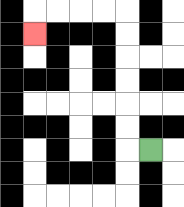{'start': '[6, 6]', 'end': '[1, 1]', 'path_directions': 'L,U,U,U,U,U,U,L,L,L,L,D', 'path_coordinates': '[[6, 6], [5, 6], [5, 5], [5, 4], [5, 3], [5, 2], [5, 1], [5, 0], [4, 0], [3, 0], [2, 0], [1, 0], [1, 1]]'}